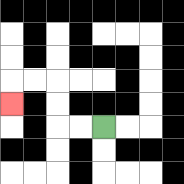{'start': '[4, 5]', 'end': '[0, 4]', 'path_directions': 'L,L,U,U,L,L,D', 'path_coordinates': '[[4, 5], [3, 5], [2, 5], [2, 4], [2, 3], [1, 3], [0, 3], [0, 4]]'}